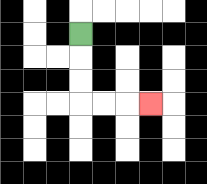{'start': '[3, 1]', 'end': '[6, 4]', 'path_directions': 'D,D,D,R,R,R', 'path_coordinates': '[[3, 1], [3, 2], [3, 3], [3, 4], [4, 4], [5, 4], [6, 4]]'}